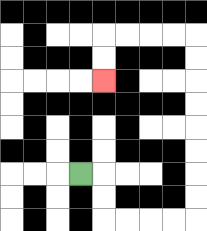{'start': '[3, 7]', 'end': '[4, 3]', 'path_directions': 'R,D,D,R,R,R,R,U,U,U,U,U,U,U,U,L,L,L,L,D,D', 'path_coordinates': '[[3, 7], [4, 7], [4, 8], [4, 9], [5, 9], [6, 9], [7, 9], [8, 9], [8, 8], [8, 7], [8, 6], [8, 5], [8, 4], [8, 3], [8, 2], [8, 1], [7, 1], [6, 1], [5, 1], [4, 1], [4, 2], [4, 3]]'}